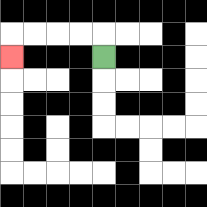{'start': '[4, 2]', 'end': '[0, 2]', 'path_directions': 'U,L,L,L,L,D', 'path_coordinates': '[[4, 2], [4, 1], [3, 1], [2, 1], [1, 1], [0, 1], [0, 2]]'}